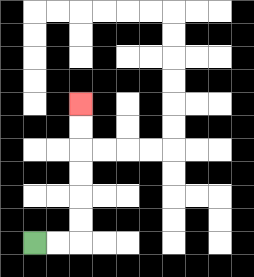{'start': '[1, 10]', 'end': '[3, 4]', 'path_directions': 'R,R,U,U,U,U,U,U', 'path_coordinates': '[[1, 10], [2, 10], [3, 10], [3, 9], [3, 8], [3, 7], [3, 6], [3, 5], [3, 4]]'}